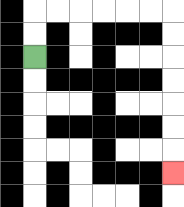{'start': '[1, 2]', 'end': '[7, 7]', 'path_directions': 'U,U,R,R,R,R,R,R,D,D,D,D,D,D,D', 'path_coordinates': '[[1, 2], [1, 1], [1, 0], [2, 0], [3, 0], [4, 0], [5, 0], [6, 0], [7, 0], [7, 1], [7, 2], [7, 3], [7, 4], [7, 5], [7, 6], [7, 7]]'}